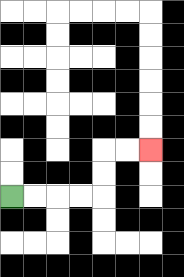{'start': '[0, 8]', 'end': '[6, 6]', 'path_directions': 'R,R,R,R,U,U,R,R', 'path_coordinates': '[[0, 8], [1, 8], [2, 8], [3, 8], [4, 8], [4, 7], [4, 6], [5, 6], [6, 6]]'}